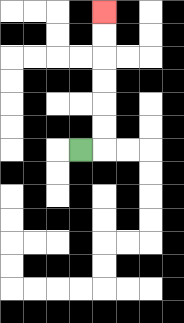{'start': '[3, 6]', 'end': '[4, 0]', 'path_directions': 'R,U,U,U,U,U,U', 'path_coordinates': '[[3, 6], [4, 6], [4, 5], [4, 4], [4, 3], [4, 2], [4, 1], [4, 0]]'}